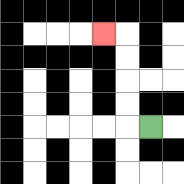{'start': '[6, 5]', 'end': '[4, 1]', 'path_directions': 'L,U,U,U,U,L', 'path_coordinates': '[[6, 5], [5, 5], [5, 4], [5, 3], [5, 2], [5, 1], [4, 1]]'}